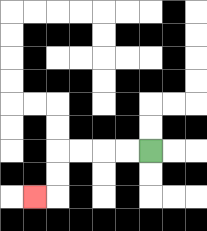{'start': '[6, 6]', 'end': '[1, 8]', 'path_directions': 'L,L,L,L,D,D,L', 'path_coordinates': '[[6, 6], [5, 6], [4, 6], [3, 6], [2, 6], [2, 7], [2, 8], [1, 8]]'}